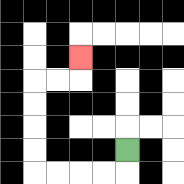{'start': '[5, 6]', 'end': '[3, 2]', 'path_directions': 'D,L,L,L,L,U,U,U,U,R,R,U', 'path_coordinates': '[[5, 6], [5, 7], [4, 7], [3, 7], [2, 7], [1, 7], [1, 6], [1, 5], [1, 4], [1, 3], [2, 3], [3, 3], [3, 2]]'}